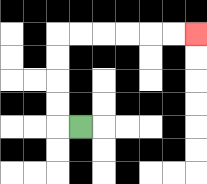{'start': '[3, 5]', 'end': '[8, 1]', 'path_directions': 'L,U,U,U,U,R,R,R,R,R,R', 'path_coordinates': '[[3, 5], [2, 5], [2, 4], [2, 3], [2, 2], [2, 1], [3, 1], [4, 1], [5, 1], [6, 1], [7, 1], [8, 1]]'}